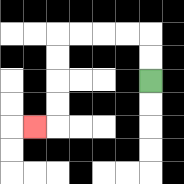{'start': '[6, 3]', 'end': '[1, 5]', 'path_directions': 'U,U,L,L,L,L,D,D,D,D,L', 'path_coordinates': '[[6, 3], [6, 2], [6, 1], [5, 1], [4, 1], [3, 1], [2, 1], [2, 2], [2, 3], [2, 4], [2, 5], [1, 5]]'}